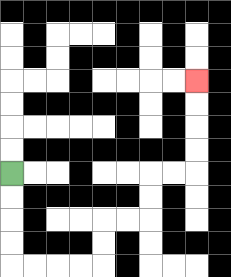{'start': '[0, 7]', 'end': '[8, 3]', 'path_directions': 'D,D,D,D,R,R,R,R,U,U,R,R,U,U,R,R,U,U,U,U', 'path_coordinates': '[[0, 7], [0, 8], [0, 9], [0, 10], [0, 11], [1, 11], [2, 11], [3, 11], [4, 11], [4, 10], [4, 9], [5, 9], [6, 9], [6, 8], [6, 7], [7, 7], [8, 7], [8, 6], [8, 5], [8, 4], [8, 3]]'}